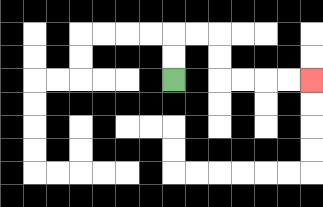{'start': '[7, 3]', 'end': '[13, 3]', 'path_directions': 'U,U,R,R,D,D,R,R,R,R', 'path_coordinates': '[[7, 3], [7, 2], [7, 1], [8, 1], [9, 1], [9, 2], [9, 3], [10, 3], [11, 3], [12, 3], [13, 3]]'}